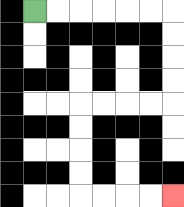{'start': '[1, 0]', 'end': '[7, 8]', 'path_directions': 'R,R,R,R,R,R,D,D,D,D,L,L,L,L,D,D,D,D,R,R,R,R', 'path_coordinates': '[[1, 0], [2, 0], [3, 0], [4, 0], [5, 0], [6, 0], [7, 0], [7, 1], [7, 2], [7, 3], [7, 4], [6, 4], [5, 4], [4, 4], [3, 4], [3, 5], [3, 6], [3, 7], [3, 8], [4, 8], [5, 8], [6, 8], [7, 8]]'}